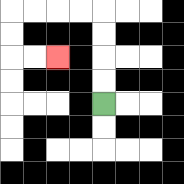{'start': '[4, 4]', 'end': '[2, 2]', 'path_directions': 'U,U,U,U,L,L,L,L,D,D,R,R', 'path_coordinates': '[[4, 4], [4, 3], [4, 2], [4, 1], [4, 0], [3, 0], [2, 0], [1, 0], [0, 0], [0, 1], [0, 2], [1, 2], [2, 2]]'}